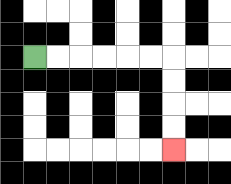{'start': '[1, 2]', 'end': '[7, 6]', 'path_directions': 'R,R,R,R,R,R,D,D,D,D', 'path_coordinates': '[[1, 2], [2, 2], [3, 2], [4, 2], [5, 2], [6, 2], [7, 2], [7, 3], [7, 4], [7, 5], [7, 6]]'}